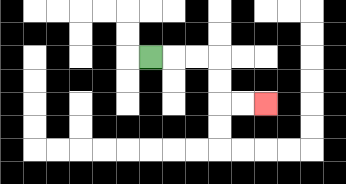{'start': '[6, 2]', 'end': '[11, 4]', 'path_directions': 'R,R,R,D,D,R,R', 'path_coordinates': '[[6, 2], [7, 2], [8, 2], [9, 2], [9, 3], [9, 4], [10, 4], [11, 4]]'}